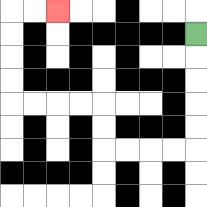{'start': '[8, 1]', 'end': '[2, 0]', 'path_directions': 'D,D,D,D,D,L,L,L,L,U,U,L,L,L,L,U,U,U,U,R,R', 'path_coordinates': '[[8, 1], [8, 2], [8, 3], [8, 4], [8, 5], [8, 6], [7, 6], [6, 6], [5, 6], [4, 6], [4, 5], [4, 4], [3, 4], [2, 4], [1, 4], [0, 4], [0, 3], [0, 2], [0, 1], [0, 0], [1, 0], [2, 0]]'}